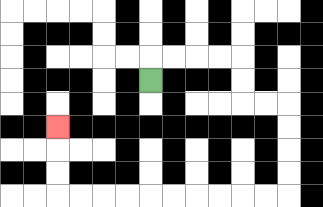{'start': '[6, 3]', 'end': '[2, 5]', 'path_directions': 'U,R,R,R,R,D,D,R,R,D,D,D,D,L,L,L,L,L,L,L,L,L,L,U,U,U', 'path_coordinates': '[[6, 3], [6, 2], [7, 2], [8, 2], [9, 2], [10, 2], [10, 3], [10, 4], [11, 4], [12, 4], [12, 5], [12, 6], [12, 7], [12, 8], [11, 8], [10, 8], [9, 8], [8, 8], [7, 8], [6, 8], [5, 8], [4, 8], [3, 8], [2, 8], [2, 7], [2, 6], [2, 5]]'}